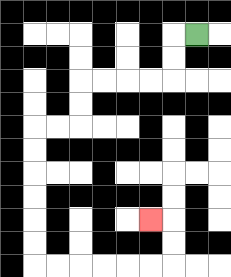{'start': '[8, 1]', 'end': '[6, 9]', 'path_directions': 'L,D,D,L,L,L,L,D,D,L,L,D,D,D,D,D,D,R,R,R,R,R,R,U,U,L', 'path_coordinates': '[[8, 1], [7, 1], [7, 2], [7, 3], [6, 3], [5, 3], [4, 3], [3, 3], [3, 4], [3, 5], [2, 5], [1, 5], [1, 6], [1, 7], [1, 8], [1, 9], [1, 10], [1, 11], [2, 11], [3, 11], [4, 11], [5, 11], [6, 11], [7, 11], [7, 10], [7, 9], [6, 9]]'}